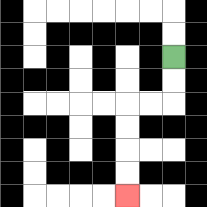{'start': '[7, 2]', 'end': '[5, 8]', 'path_directions': 'D,D,L,L,D,D,D,D', 'path_coordinates': '[[7, 2], [7, 3], [7, 4], [6, 4], [5, 4], [5, 5], [5, 6], [5, 7], [5, 8]]'}